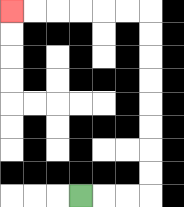{'start': '[3, 8]', 'end': '[0, 0]', 'path_directions': 'R,R,R,U,U,U,U,U,U,U,U,L,L,L,L,L,L', 'path_coordinates': '[[3, 8], [4, 8], [5, 8], [6, 8], [6, 7], [6, 6], [6, 5], [6, 4], [6, 3], [6, 2], [6, 1], [6, 0], [5, 0], [4, 0], [3, 0], [2, 0], [1, 0], [0, 0]]'}